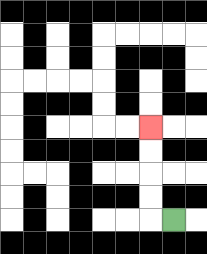{'start': '[7, 9]', 'end': '[6, 5]', 'path_directions': 'L,U,U,U,U', 'path_coordinates': '[[7, 9], [6, 9], [6, 8], [6, 7], [6, 6], [6, 5]]'}